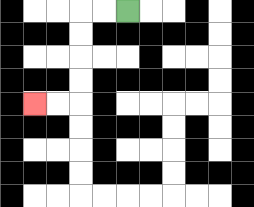{'start': '[5, 0]', 'end': '[1, 4]', 'path_directions': 'L,L,D,D,D,D,L,L', 'path_coordinates': '[[5, 0], [4, 0], [3, 0], [3, 1], [3, 2], [3, 3], [3, 4], [2, 4], [1, 4]]'}